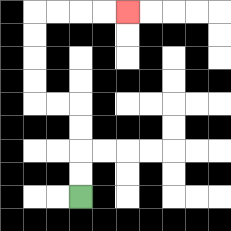{'start': '[3, 8]', 'end': '[5, 0]', 'path_directions': 'U,U,U,U,L,L,U,U,U,U,R,R,R,R', 'path_coordinates': '[[3, 8], [3, 7], [3, 6], [3, 5], [3, 4], [2, 4], [1, 4], [1, 3], [1, 2], [1, 1], [1, 0], [2, 0], [3, 0], [4, 0], [5, 0]]'}